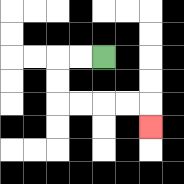{'start': '[4, 2]', 'end': '[6, 5]', 'path_directions': 'L,L,D,D,R,R,R,R,D', 'path_coordinates': '[[4, 2], [3, 2], [2, 2], [2, 3], [2, 4], [3, 4], [4, 4], [5, 4], [6, 4], [6, 5]]'}